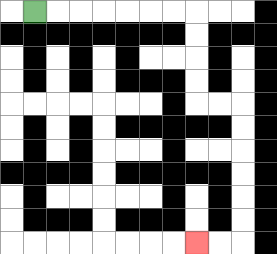{'start': '[1, 0]', 'end': '[8, 10]', 'path_directions': 'R,R,R,R,R,R,R,D,D,D,D,R,R,D,D,D,D,D,D,L,L', 'path_coordinates': '[[1, 0], [2, 0], [3, 0], [4, 0], [5, 0], [6, 0], [7, 0], [8, 0], [8, 1], [8, 2], [8, 3], [8, 4], [9, 4], [10, 4], [10, 5], [10, 6], [10, 7], [10, 8], [10, 9], [10, 10], [9, 10], [8, 10]]'}